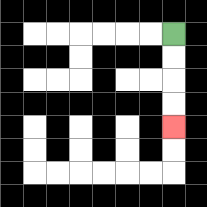{'start': '[7, 1]', 'end': '[7, 5]', 'path_directions': 'D,D,D,D', 'path_coordinates': '[[7, 1], [7, 2], [7, 3], [7, 4], [7, 5]]'}